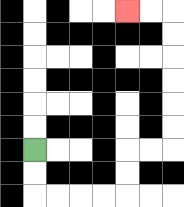{'start': '[1, 6]', 'end': '[5, 0]', 'path_directions': 'D,D,R,R,R,R,U,U,R,R,U,U,U,U,U,U,L,L', 'path_coordinates': '[[1, 6], [1, 7], [1, 8], [2, 8], [3, 8], [4, 8], [5, 8], [5, 7], [5, 6], [6, 6], [7, 6], [7, 5], [7, 4], [7, 3], [7, 2], [7, 1], [7, 0], [6, 0], [5, 0]]'}